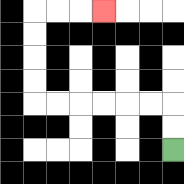{'start': '[7, 6]', 'end': '[4, 0]', 'path_directions': 'U,U,L,L,L,L,L,L,U,U,U,U,R,R,R', 'path_coordinates': '[[7, 6], [7, 5], [7, 4], [6, 4], [5, 4], [4, 4], [3, 4], [2, 4], [1, 4], [1, 3], [1, 2], [1, 1], [1, 0], [2, 0], [3, 0], [4, 0]]'}